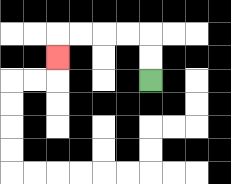{'start': '[6, 3]', 'end': '[2, 2]', 'path_directions': 'U,U,L,L,L,L,D', 'path_coordinates': '[[6, 3], [6, 2], [6, 1], [5, 1], [4, 1], [3, 1], [2, 1], [2, 2]]'}